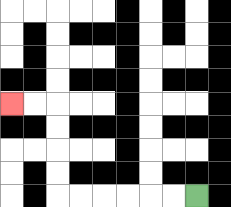{'start': '[8, 8]', 'end': '[0, 4]', 'path_directions': 'L,L,L,L,L,L,U,U,U,U,L,L', 'path_coordinates': '[[8, 8], [7, 8], [6, 8], [5, 8], [4, 8], [3, 8], [2, 8], [2, 7], [2, 6], [2, 5], [2, 4], [1, 4], [0, 4]]'}